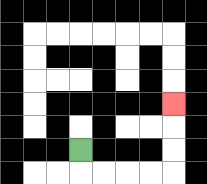{'start': '[3, 6]', 'end': '[7, 4]', 'path_directions': 'D,R,R,R,R,U,U,U', 'path_coordinates': '[[3, 6], [3, 7], [4, 7], [5, 7], [6, 7], [7, 7], [7, 6], [7, 5], [7, 4]]'}